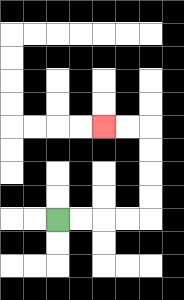{'start': '[2, 9]', 'end': '[4, 5]', 'path_directions': 'R,R,R,R,U,U,U,U,L,L', 'path_coordinates': '[[2, 9], [3, 9], [4, 9], [5, 9], [6, 9], [6, 8], [6, 7], [6, 6], [6, 5], [5, 5], [4, 5]]'}